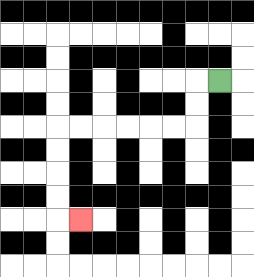{'start': '[9, 3]', 'end': '[3, 9]', 'path_directions': 'L,D,D,L,L,L,L,L,L,D,D,D,D,R', 'path_coordinates': '[[9, 3], [8, 3], [8, 4], [8, 5], [7, 5], [6, 5], [5, 5], [4, 5], [3, 5], [2, 5], [2, 6], [2, 7], [2, 8], [2, 9], [3, 9]]'}